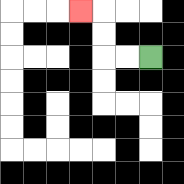{'start': '[6, 2]', 'end': '[3, 0]', 'path_directions': 'L,L,U,U,L', 'path_coordinates': '[[6, 2], [5, 2], [4, 2], [4, 1], [4, 0], [3, 0]]'}